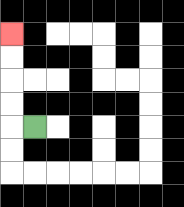{'start': '[1, 5]', 'end': '[0, 1]', 'path_directions': 'L,U,U,U,U', 'path_coordinates': '[[1, 5], [0, 5], [0, 4], [0, 3], [0, 2], [0, 1]]'}